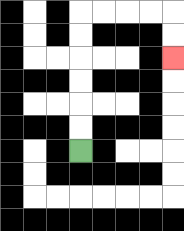{'start': '[3, 6]', 'end': '[7, 2]', 'path_directions': 'U,U,U,U,U,U,R,R,R,R,D,D', 'path_coordinates': '[[3, 6], [3, 5], [3, 4], [3, 3], [3, 2], [3, 1], [3, 0], [4, 0], [5, 0], [6, 0], [7, 0], [7, 1], [7, 2]]'}